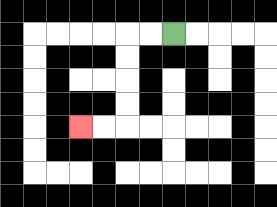{'start': '[7, 1]', 'end': '[3, 5]', 'path_directions': 'L,L,D,D,D,D,L,L', 'path_coordinates': '[[7, 1], [6, 1], [5, 1], [5, 2], [5, 3], [5, 4], [5, 5], [4, 5], [3, 5]]'}